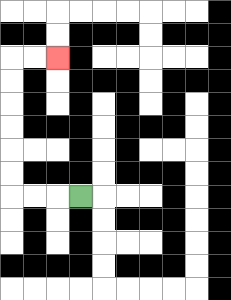{'start': '[3, 8]', 'end': '[2, 2]', 'path_directions': 'L,L,L,U,U,U,U,U,U,R,R', 'path_coordinates': '[[3, 8], [2, 8], [1, 8], [0, 8], [0, 7], [0, 6], [0, 5], [0, 4], [0, 3], [0, 2], [1, 2], [2, 2]]'}